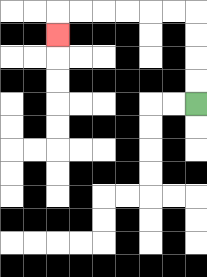{'start': '[8, 4]', 'end': '[2, 1]', 'path_directions': 'U,U,U,U,L,L,L,L,L,L,D', 'path_coordinates': '[[8, 4], [8, 3], [8, 2], [8, 1], [8, 0], [7, 0], [6, 0], [5, 0], [4, 0], [3, 0], [2, 0], [2, 1]]'}